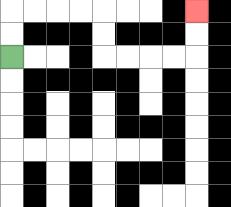{'start': '[0, 2]', 'end': '[8, 0]', 'path_directions': 'U,U,R,R,R,R,D,D,R,R,R,R,U,U', 'path_coordinates': '[[0, 2], [0, 1], [0, 0], [1, 0], [2, 0], [3, 0], [4, 0], [4, 1], [4, 2], [5, 2], [6, 2], [7, 2], [8, 2], [8, 1], [8, 0]]'}